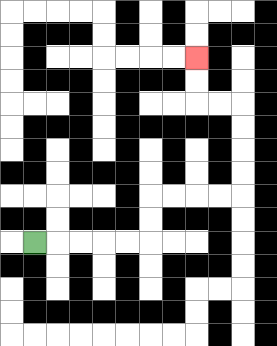{'start': '[1, 10]', 'end': '[8, 2]', 'path_directions': 'R,R,R,R,R,U,U,R,R,R,R,U,U,U,U,L,L,U,U', 'path_coordinates': '[[1, 10], [2, 10], [3, 10], [4, 10], [5, 10], [6, 10], [6, 9], [6, 8], [7, 8], [8, 8], [9, 8], [10, 8], [10, 7], [10, 6], [10, 5], [10, 4], [9, 4], [8, 4], [8, 3], [8, 2]]'}